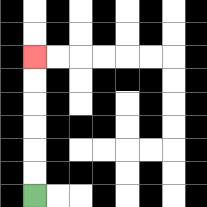{'start': '[1, 8]', 'end': '[1, 2]', 'path_directions': 'U,U,U,U,U,U', 'path_coordinates': '[[1, 8], [1, 7], [1, 6], [1, 5], [1, 4], [1, 3], [1, 2]]'}